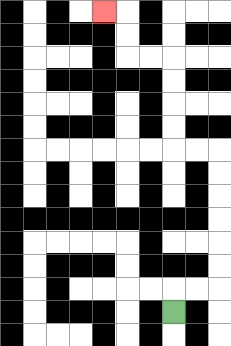{'start': '[7, 13]', 'end': '[4, 0]', 'path_directions': 'U,R,R,U,U,U,U,U,U,L,L,U,U,U,U,L,L,U,U,L', 'path_coordinates': '[[7, 13], [7, 12], [8, 12], [9, 12], [9, 11], [9, 10], [9, 9], [9, 8], [9, 7], [9, 6], [8, 6], [7, 6], [7, 5], [7, 4], [7, 3], [7, 2], [6, 2], [5, 2], [5, 1], [5, 0], [4, 0]]'}